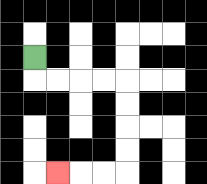{'start': '[1, 2]', 'end': '[2, 7]', 'path_directions': 'D,R,R,R,R,D,D,D,D,L,L,L', 'path_coordinates': '[[1, 2], [1, 3], [2, 3], [3, 3], [4, 3], [5, 3], [5, 4], [5, 5], [5, 6], [5, 7], [4, 7], [3, 7], [2, 7]]'}